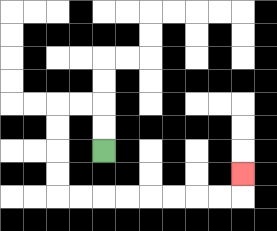{'start': '[4, 6]', 'end': '[10, 7]', 'path_directions': 'U,U,L,L,D,D,D,D,R,R,R,R,R,R,R,R,U', 'path_coordinates': '[[4, 6], [4, 5], [4, 4], [3, 4], [2, 4], [2, 5], [2, 6], [2, 7], [2, 8], [3, 8], [4, 8], [5, 8], [6, 8], [7, 8], [8, 8], [9, 8], [10, 8], [10, 7]]'}